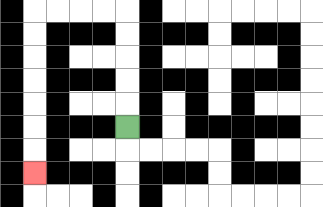{'start': '[5, 5]', 'end': '[1, 7]', 'path_directions': 'U,U,U,U,U,L,L,L,L,D,D,D,D,D,D,D', 'path_coordinates': '[[5, 5], [5, 4], [5, 3], [5, 2], [5, 1], [5, 0], [4, 0], [3, 0], [2, 0], [1, 0], [1, 1], [1, 2], [1, 3], [1, 4], [1, 5], [1, 6], [1, 7]]'}